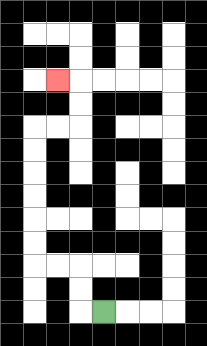{'start': '[4, 13]', 'end': '[2, 3]', 'path_directions': 'L,U,U,L,L,U,U,U,U,U,U,R,R,U,U,L', 'path_coordinates': '[[4, 13], [3, 13], [3, 12], [3, 11], [2, 11], [1, 11], [1, 10], [1, 9], [1, 8], [1, 7], [1, 6], [1, 5], [2, 5], [3, 5], [3, 4], [3, 3], [2, 3]]'}